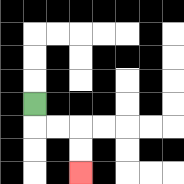{'start': '[1, 4]', 'end': '[3, 7]', 'path_directions': 'D,R,R,D,D', 'path_coordinates': '[[1, 4], [1, 5], [2, 5], [3, 5], [3, 6], [3, 7]]'}